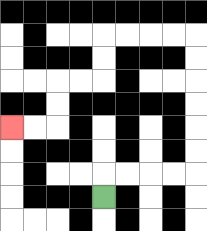{'start': '[4, 8]', 'end': '[0, 5]', 'path_directions': 'U,R,R,R,R,U,U,U,U,U,U,L,L,L,L,D,D,L,L,D,D,L,L', 'path_coordinates': '[[4, 8], [4, 7], [5, 7], [6, 7], [7, 7], [8, 7], [8, 6], [8, 5], [8, 4], [8, 3], [8, 2], [8, 1], [7, 1], [6, 1], [5, 1], [4, 1], [4, 2], [4, 3], [3, 3], [2, 3], [2, 4], [2, 5], [1, 5], [0, 5]]'}